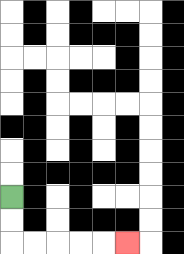{'start': '[0, 8]', 'end': '[5, 10]', 'path_directions': 'D,D,R,R,R,R,R', 'path_coordinates': '[[0, 8], [0, 9], [0, 10], [1, 10], [2, 10], [3, 10], [4, 10], [5, 10]]'}